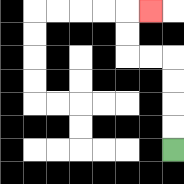{'start': '[7, 6]', 'end': '[6, 0]', 'path_directions': 'U,U,U,U,L,L,U,U,R', 'path_coordinates': '[[7, 6], [7, 5], [7, 4], [7, 3], [7, 2], [6, 2], [5, 2], [5, 1], [5, 0], [6, 0]]'}